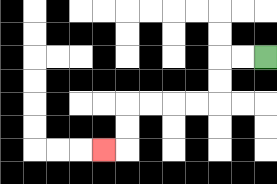{'start': '[11, 2]', 'end': '[4, 6]', 'path_directions': 'L,L,D,D,L,L,L,L,D,D,L', 'path_coordinates': '[[11, 2], [10, 2], [9, 2], [9, 3], [9, 4], [8, 4], [7, 4], [6, 4], [5, 4], [5, 5], [5, 6], [4, 6]]'}